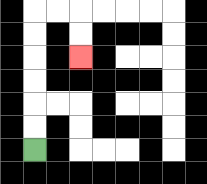{'start': '[1, 6]', 'end': '[3, 2]', 'path_directions': 'U,U,U,U,U,U,R,R,D,D', 'path_coordinates': '[[1, 6], [1, 5], [1, 4], [1, 3], [1, 2], [1, 1], [1, 0], [2, 0], [3, 0], [3, 1], [3, 2]]'}